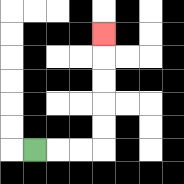{'start': '[1, 6]', 'end': '[4, 1]', 'path_directions': 'R,R,R,U,U,U,U,U', 'path_coordinates': '[[1, 6], [2, 6], [3, 6], [4, 6], [4, 5], [4, 4], [4, 3], [4, 2], [4, 1]]'}